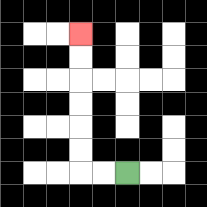{'start': '[5, 7]', 'end': '[3, 1]', 'path_directions': 'L,L,U,U,U,U,U,U', 'path_coordinates': '[[5, 7], [4, 7], [3, 7], [3, 6], [3, 5], [3, 4], [3, 3], [3, 2], [3, 1]]'}